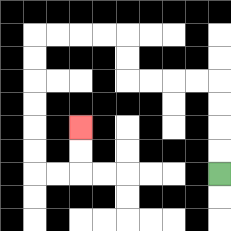{'start': '[9, 7]', 'end': '[3, 5]', 'path_directions': 'U,U,U,U,L,L,L,L,U,U,L,L,L,L,D,D,D,D,D,D,R,R,U,U', 'path_coordinates': '[[9, 7], [9, 6], [9, 5], [9, 4], [9, 3], [8, 3], [7, 3], [6, 3], [5, 3], [5, 2], [5, 1], [4, 1], [3, 1], [2, 1], [1, 1], [1, 2], [1, 3], [1, 4], [1, 5], [1, 6], [1, 7], [2, 7], [3, 7], [3, 6], [3, 5]]'}